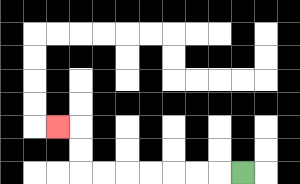{'start': '[10, 7]', 'end': '[2, 5]', 'path_directions': 'L,L,L,L,L,L,L,U,U,L', 'path_coordinates': '[[10, 7], [9, 7], [8, 7], [7, 7], [6, 7], [5, 7], [4, 7], [3, 7], [3, 6], [3, 5], [2, 5]]'}